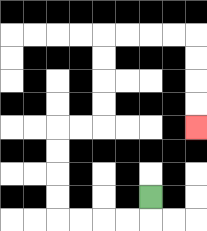{'start': '[6, 8]', 'end': '[8, 5]', 'path_directions': 'D,L,L,L,L,U,U,U,U,R,R,U,U,U,U,R,R,R,R,D,D,D,D', 'path_coordinates': '[[6, 8], [6, 9], [5, 9], [4, 9], [3, 9], [2, 9], [2, 8], [2, 7], [2, 6], [2, 5], [3, 5], [4, 5], [4, 4], [4, 3], [4, 2], [4, 1], [5, 1], [6, 1], [7, 1], [8, 1], [8, 2], [8, 3], [8, 4], [8, 5]]'}